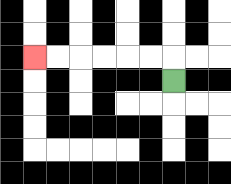{'start': '[7, 3]', 'end': '[1, 2]', 'path_directions': 'U,L,L,L,L,L,L', 'path_coordinates': '[[7, 3], [7, 2], [6, 2], [5, 2], [4, 2], [3, 2], [2, 2], [1, 2]]'}